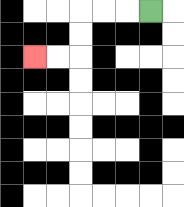{'start': '[6, 0]', 'end': '[1, 2]', 'path_directions': 'L,L,L,D,D,L,L', 'path_coordinates': '[[6, 0], [5, 0], [4, 0], [3, 0], [3, 1], [3, 2], [2, 2], [1, 2]]'}